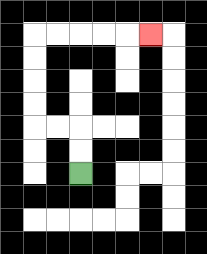{'start': '[3, 7]', 'end': '[6, 1]', 'path_directions': 'U,U,L,L,U,U,U,U,R,R,R,R,R', 'path_coordinates': '[[3, 7], [3, 6], [3, 5], [2, 5], [1, 5], [1, 4], [1, 3], [1, 2], [1, 1], [2, 1], [3, 1], [4, 1], [5, 1], [6, 1]]'}